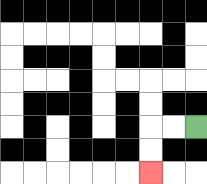{'start': '[8, 5]', 'end': '[6, 7]', 'path_directions': 'L,L,D,D', 'path_coordinates': '[[8, 5], [7, 5], [6, 5], [6, 6], [6, 7]]'}